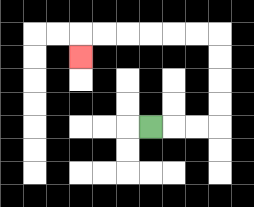{'start': '[6, 5]', 'end': '[3, 2]', 'path_directions': 'R,R,R,U,U,U,U,L,L,L,L,L,L,D', 'path_coordinates': '[[6, 5], [7, 5], [8, 5], [9, 5], [9, 4], [9, 3], [9, 2], [9, 1], [8, 1], [7, 1], [6, 1], [5, 1], [4, 1], [3, 1], [3, 2]]'}